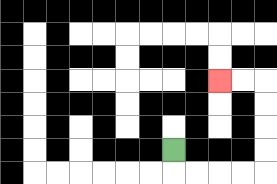{'start': '[7, 6]', 'end': '[9, 3]', 'path_directions': 'D,R,R,R,R,U,U,U,U,L,L', 'path_coordinates': '[[7, 6], [7, 7], [8, 7], [9, 7], [10, 7], [11, 7], [11, 6], [11, 5], [11, 4], [11, 3], [10, 3], [9, 3]]'}